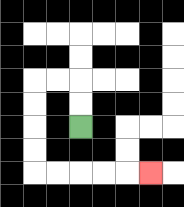{'start': '[3, 5]', 'end': '[6, 7]', 'path_directions': 'U,U,L,L,D,D,D,D,R,R,R,R,R', 'path_coordinates': '[[3, 5], [3, 4], [3, 3], [2, 3], [1, 3], [1, 4], [1, 5], [1, 6], [1, 7], [2, 7], [3, 7], [4, 7], [5, 7], [6, 7]]'}